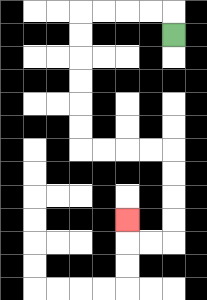{'start': '[7, 1]', 'end': '[5, 9]', 'path_directions': 'U,L,L,L,L,D,D,D,D,D,D,R,R,R,R,D,D,D,D,L,L,U', 'path_coordinates': '[[7, 1], [7, 0], [6, 0], [5, 0], [4, 0], [3, 0], [3, 1], [3, 2], [3, 3], [3, 4], [3, 5], [3, 6], [4, 6], [5, 6], [6, 6], [7, 6], [7, 7], [7, 8], [7, 9], [7, 10], [6, 10], [5, 10], [5, 9]]'}